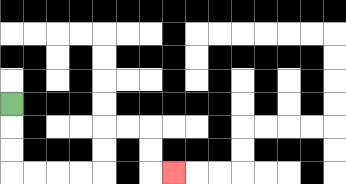{'start': '[0, 4]', 'end': '[7, 7]', 'path_directions': 'D,D,D,R,R,R,R,U,U,R,R,D,D,R', 'path_coordinates': '[[0, 4], [0, 5], [0, 6], [0, 7], [1, 7], [2, 7], [3, 7], [4, 7], [4, 6], [4, 5], [5, 5], [6, 5], [6, 6], [6, 7], [7, 7]]'}